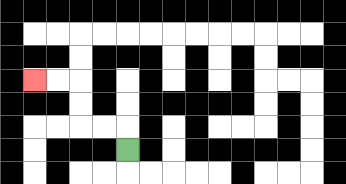{'start': '[5, 6]', 'end': '[1, 3]', 'path_directions': 'U,L,L,U,U,L,L', 'path_coordinates': '[[5, 6], [5, 5], [4, 5], [3, 5], [3, 4], [3, 3], [2, 3], [1, 3]]'}